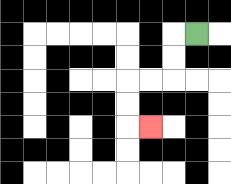{'start': '[8, 1]', 'end': '[6, 5]', 'path_directions': 'L,D,D,L,L,D,D,R', 'path_coordinates': '[[8, 1], [7, 1], [7, 2], [7, 3], [6, 3], [5, 3], [5, 4], [5, 5], [6, 5]]'}